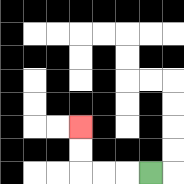{'start': '[6, 7]', 'end': '[3, 5]', 'path_directions': 'L,L,L,U,U', 'path_coordinates': '[[6, 7], [5, 7], [4, 7], [3, 7], [3, 6], [3, 5]]'}